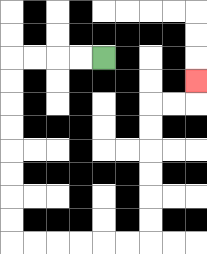{'start': '[4, 2]', 'end': '[8, 3]', 'path_directions': 'L,L,L,L,D,D,D,D,D,D,D,D,R,R,R,R,R,R,U,U,U,U,U,U,R,R,U', 'path_coordinates': '[[4, 2], [3, 2], [2, 2], [1, 2], [0, 2], [0, 3], [0, 4], [0, 5], [0, 6], [0, 7], [0, 8], [0, 9], [0, 10], [1, 10], [2, 10], [3, 10], [4, 10], [5, 10], [6, 10], [6, 9], [6, 8], [6, 7], [6, 6], [6, 5], [6, 4], [7, 4], [8, 4], [8, 3]]'}